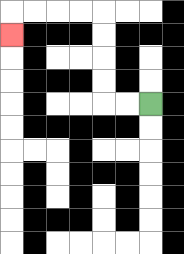{'start': '[6, 4]', 'end': '[0, 1]', 'path_directions': 'L,L,U,U,U,U,L,L,L,L,D', 'path_coordinates': '[[6, 4], [5, 4], [4, 4], [4, 3], [4, 2], [4, 1], [4, 0], [3, 0], [2, 0], [1, 0], [0, 0], [0, 1]]'}